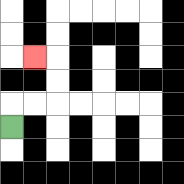{'start': '[0, 5]', 'end': '[1, 2]', 'path_directions': 'U,R,R,U,U,L', 'path_coordinates': '[[0, 5], [0, 4], [1, 4], [2, 4], [2, 3], [2, 2], [1, 2]]'}